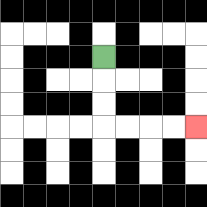{'start': '[4, 2]', 'end': '[8, 5]', 'path_directions': 'D,D,D,R,R,R,R', 'path_coordinates': '[[4, 2], [4, 3], [4, 4], [4, 5], [5, 5], [6, 5], [7, 5], [8, 5]]'}